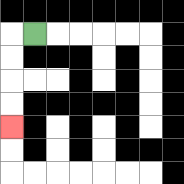{'start': '[1, 1]', 'end': '[0, 5]', 'path_directions': 'L,D,D,D,D', 'path_coordinates': '[[1, 1], [0, 1], [0, 2], [0, 3], [0, 4], [0, 5]]'}